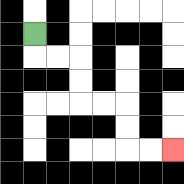{'start': '[1, 1]', 'end': '[7, 6]', 'path_directions': 'D,R,R,D,D,R,R,D,D,R,R', 'path_coordinates': '[[1, 1], [1, 2], [2, 2], [3, 2], [3, 3], [3, 4], [4, 4], [5, 4], [5, 5], [5, 6], [6, 6], [7, 6]]'}